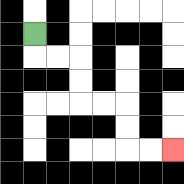{'start': '[1, 1]', 'end': '[7, 6]', 'path_directions': 'D,R,R,D,D,R,R,D,D,R,R', 'path_coordinates': '[[1, 1], [1, 2], [2, 2], [3, 2], [3, 3], [3, 4], [4, 4], [5, 4], [5, 5], [5, 6], [6, 6], [7, 6]]'}